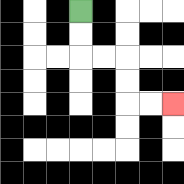{'start': '[3, 0]', 'end': '[7, 4]', 'path_directions': 'D,D,R,R,D,D,R,R', 'path_coordinates': '[[3, 0], [3, 1], [3, 2], [4, 2], [5, 2], [5, 3], [5, 4], [6, 4], [7, 4]]'}